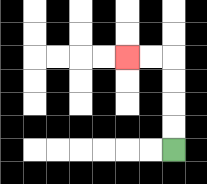{'start': '[7, 6]', 'end': '[5, 2]', 'path_directions': 'U,U,U,U,L,L', 'path_coordinates': '[[7, 6], [7, 5], [7, 4], [7, 3], [7, 2], [6, 2], [5, 2]]'}